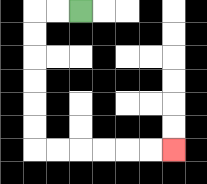{'start': '[3, 0]', 'end': '[7, 6]', 'path_directions': 'L,L,D,D,D,D,D,D,R,R,R,R,R,R', 'path_coordinates': '[[3, 0], [2, 0], [1, 0], [1, 1], [1, 2], [1, 3], [1, 4], [1, 5], [1, 6], [2, 6], [3, 6], [4, 6], [5, 6], [6, 6], [7, 6]]'}